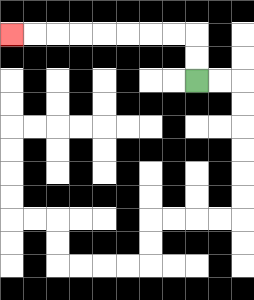{'start': '[8, 3]', 'end': '[0, 1]', 'path_directions': 'U,U,L,L,L,L,L,L,L,L', 'path_coordinates': '[[8, 3], [8, 2], [8, 1], [7, 1], [6, 1], [5, 1], [4, 1], [3, 1], [2, 1], [1, 1], [0, 1]]'}